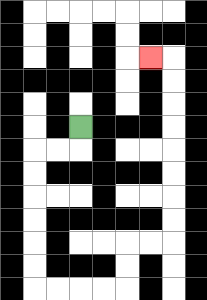{'start': '[3, 5]', 'end': '[6, 2]', 'path_directions': 'D,L,L,D,D,D,D,D,D,R,R,R,R,U,U,R,R,U,U,U,U,U,U,U,U,L', 'path_coordinates': '[[3, 5], [3, 6], [2, 6], [1, 6], [1, 7], [1, 8], [1, 9], [1, 10], [1, 11], [1, 12], [2, 12], [3, 12], [4, 12], [5, 12], [5, 11], [5, 10], [6, 10], [7, 10], [7, 9], [7, 8], [7, 7], [7, 6], [7, 5], [7, 4], [7, 3], [7, 2], [6, 2]]'}